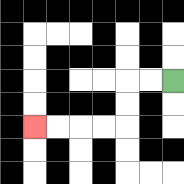{'start': '[7, 3]', 'end': '[1, 5]', 'path_directions': 'L,L,D,D,L,L,L,L', 'path_coordinates': '[[7, 3], [6, 3], [5, 3], [5, 4], [5, 5], [4, 5], [3, 5], [2, 5], [1, 5]]'}